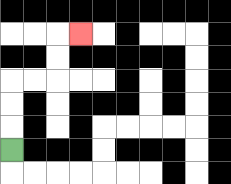{'start': '[0, 6]', 'end': '[3, 1]', 'path_directions': 'U,U,U,R,R,U,U,R', 'path_coordinates': '[[0, 6], [0, 5], [0, 4], [0, 3], [1, 3], [2, 3], [2, 2], [2, 1], [3, 1]]'}